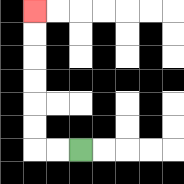{'start': '[3, 6]', 'end': '[1, 0]', 'path_directions': 'L,L,U,U,U,U,U,U', 'path_coordinates': '[[3, 6], [2, 6], [1, 6], [1, 5], [1, 4], [1, 3], [1, 2], [1, 1], [1, 0]]'}